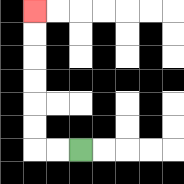{'start': '[3, 6]', 'end': '[1, 0]', 'path_directions': 'L,L,U,U,U,U,U,U', 'path_coordinates': '[[3, 6], [2, 6], [1, 6], [1, 5], [1, 4], [1, 3], [1, 2], [1, 1], [1, 0]]'}